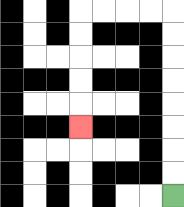{'start': '[7, 8]', 'end': '[3, 5]', 'path_directions': 'U,U,U,U,U,U,U,U,L,L,L,L,D,D,D,D,D', 'path_coordinates': '[[7, 8], [7, 7], [7, 6], [7, 5], [7, 4], [7, 3], [7, 2], [7, 1], [7, 0], [6, 0], [5, 0], [4, 0], [3, 0], [3, 1], [3, 2], [3, 3], [3, 4], [3, 5]]'}